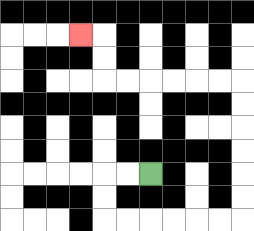{'start': '[6, 7]', 'end': '[3, 1]', 'path_directions': 'L,L,D,D,R,R,R,R,R,R,U,U,U,U,U,U,L,L,L,L,L,L,U,U,L', 'path_coordinates': '[[6, 7], [5, 7], [4, 7], [4, 8], [4, 9], [5, 9], [6, 9], [7, 9], [8, 9], [9, 9], [10, 9], [10, 8], [10, 7], [10, 6], [10, 5], [10, 4], [10, 3], [9, 3], [8, 3], [7, 3], [6, 3], [5, 3], [4, 3], [4, 2], [4, 1], [3, 1]]'}